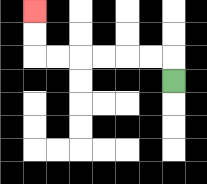{'start': '[7, 3]', 'end': '[1, 0]', 'path_directions': 'U,L,L,L,L,L,L,U,U', 'path_coordinates': '[[7, 3], [7, 2], [6, 2], [5, 2], [4, 2], [3, 2], [2, 2], [1, 2], [1, 1], [1, 0]]'}